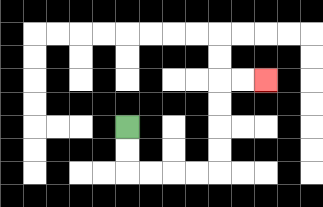{'start': '[5, 5]', 'end': '[11, 3]', 'path_directions': 'D,D,R,R,R,R,U,U,U,U,R,R', 'path_coordinates': '[[5, 5], [5, 6], [5, 7], [6, 7], [7, 7], [8, 7], [9, 7], [9, 6], [9, 5], [9, 4], [9, 3], [10, 3], [11, 3]]'}